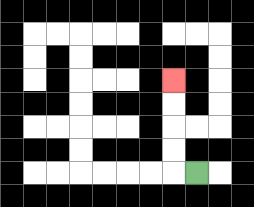{'start': '[8, 7]', 'end': '[7, 3]', 'path_directions': 'L,U,U,U,U', 'path_coordinates': '[[8, 7], [7, 7], [7, 6], [7, 5], [7, 4], [7, 3]]'}